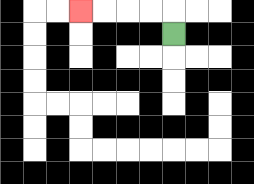{'start': '[7, 1]', 'end': '[3, 0]', 'path_directions': 'U,L,L,L,L', 'path_coordinates': '[[7, 1], [7, 0], [6, 0], [5, 0], [4, 0], [3, 0]]'}